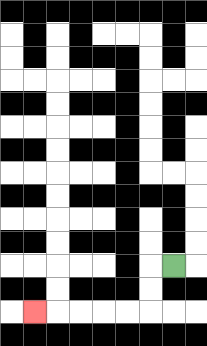{'start': '[7, 11]', 'end': '[1, 13]', 'path_directions': 'L,D,D,L,L,L,L,L', 'path_coordinates': '[[7, 11], [6, 11], [6, 12], [6, 13], [5, 13], [4, 13], [3, 13], [2, 13], [1, 13]]'}